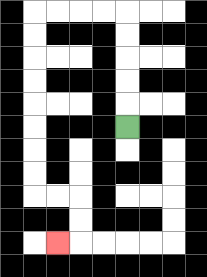{'start': '[5, 5]', 'end': '[2, 10]', 'path_directions': 'U,U,U,U,U,L,L,L,L,D,D,D,D,D,D,D,D,R,R,D,D,L', 'path_coordinates': '[[5, 5], [5, 4], [5, 3], [5, 2], [5, 1], [5, 0], [4, 0], [3, 0], [2, 0], [1, 0], [1, 1], [1, 2], [1, 3], [1, 4], [1, 5], [1, 6], [1, 7], [1, 8], [2, 8], [3, 8], [3, 9], [3, 10], [2, 10]]'}